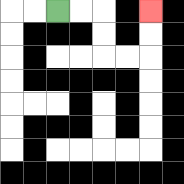{'start': '[2, 0]', 'end': '[6, 0]', 'path_directions': 'R,R,D,D,R,R,U,U', 'path_coordinates': '[[2, 0], [3, 0], [4, 0], [4, 1], [4, 2], [5, 2], [6, 2], [6, 1], [6, 0]]'}